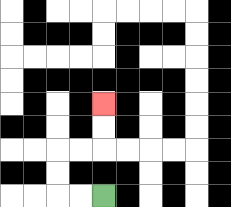{'start': '[4, 8]', 'end': '[4, 4]', 'path_directions': 'L,L,U,U,R,R,U,U', 'path_coordinates': '[[4, 8], [3, 8], [2, 8], [2, 7], [2, 6], [3, 6], [4, 6], [4, 5], [4, 4]]'}